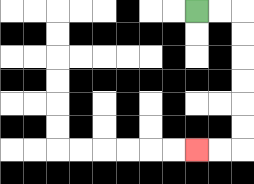{'start': '[8, 0]', 'end': '[8, 6]', 'path_directions': 'R,R,D,D,D,D,D,D,L,L', 'path_coordinates': '[[8, 0], [9, 0], [10, 0], [10, 1], [10, 2], [10, 3], [10, 4], [10, 5], [10, 6], [9, 6], [8, 6]]'}